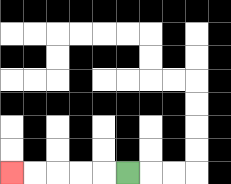{'start': '[5, 7]', 'end': '[0, 7]', 'path_directions': 'L,L,L,L,L', 'path_coordinates': '[[5, 7], [4, 7], [3, 7], [2, 7], [1, 7], [0, 7]]'}